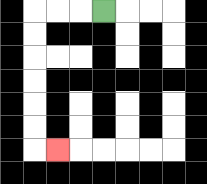{'start': '[4, 0]', 'end': '[2, 6]', 'path_directions': 'L,L,L,D,D,D,D,D,D,R', 'path_coordinates': '[[4, 0], [3, 0], [2, 0], [1, 0], [1, 1], [1, 2], [1, 3], [1, 4], [1, 5], [1, 6], [2, 6]]'}